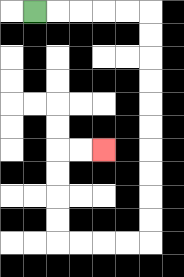{'start': '[1, 0]', 'end': '[4, 6]', 'path_directions': 'R,R,R,R,R,D,D,D,D,D,D,D,D,D,D,L,L,L,L,U,U,U,U,R,R', 'path_coordinates': '[[1, 0], [2, 0], [3, 0], [4, 0], [5, 0], [6, 0], [6, 1], [6, 2], [6, 3], [6, 4], [6, 5], [6, 6], [6, 7], [6, 8], [6, 9], [6, 10], [5, 10], [4, 10], [3, 10], [2, 10], [2, 9], [2, 8], [2, 7], [2, 6], [3, 6], [4, 6]]'}